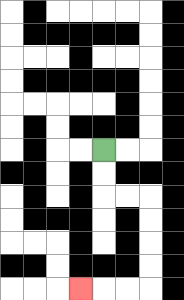{'start': '[4, 6]', 'end': '[3, 12]', 'path_directions': 'D,D,R,R,D,D,D,D,L,L,L', 'path_coordinates': '[[4, 6], [4, 7], [4, 8], [5, 8], [6, 8], [6, 9], [6, 10], [6, 11], [6, 12], [5, 12], [4, 12], [3, 12]]'}